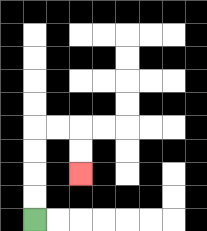{'start': '[1, 9]', 'end': '[3, 7]', 'path_directions': 'U,U,U,U,R,R,D,D', 'path_coordinates': '[[1, 9], [1, 8], [1, 7], [1, 6], [1, 5], [2, 5], [3, 5], [3, 6], [3, 7]]'}